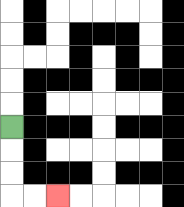{'start': '[0, 5]', 'end': '[2, 8]', 'path_directions': 'D,D,D,R,R', 'path_coordinates': '[[0, 5], [0, 6], [0, 7], [0, 8], [1, 8], [2, 8]]'}